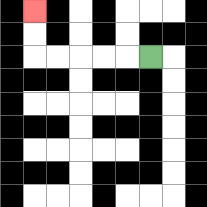{'start': '[6, 2]', 'end': '[1, 0]', 'path_directions': 'L,L,L,L,L,U,U', 'path_coordinates': '[[6, 2], [5, 2], [4, 2], [3, 2], [2, 2], [1, 2], [1, 1], [1, 0]]'}